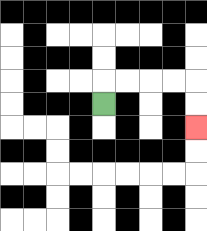{'start': '[4, 4]', 'end': '[8, 5]', 'path_directions': 'U,R,R,R,R,D,D', 'path_coordinates': '[[4, 4], [4, 3], [5, 3], [6, 3], [7, 3], [8, 3], [8, 4], [8, 5]]'}